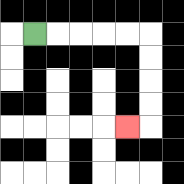{'start': '[1, 1]', 'end': '[5, 5]', 'path_directions': 'R,R,R,R,R,D,D,D,D,L', 'path_coordinates': '[[1, 1], [2, 1], [3, 1], [4, 1], [5, 1], [6, 1], [6, 2], [6, 3], [6, 4], [6, 5], [5, 5]]'}